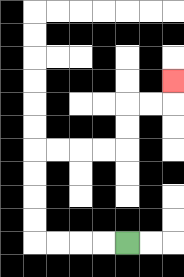{'start': '[5, 10]', 'end': '[7, 3]', 'path_directions': 'L,L,L,L,U,U,U,U,R,R,R,R,U,U,R,R,U', 'path_coordinates': '[[5, 10], [4, 10], [3, 10], [2, 10], [1, 10], [1, 9], [1, 8], [1, 7], [1, 6], [2, 6], [3, 6], [4, 6], [5, 6], [5, 5], [5, 4], [6, 4], [7, 4], [7, 3]]'}